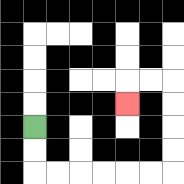{'start': '[1, 5]', 'end': '[5, 4]', 'path_directions': 'D,D,R,R,R,R,R,R,U,U,U,U,L,L,D', 'path_coordinates': '[[1, 5], [1, 6], [1, 7], [2, 7], [3, 7], [4, 7], [5, 7], [6, 7], [7, 7], [7, 6], [7, 5], [7, 4], [7, 3], [6, 3], [5, 3], [5, 4]]'}